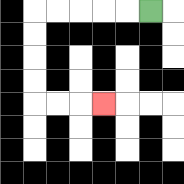{'start': '[6, 0]', 'end': '[4, 4]', 'path_directions': 'L,L,L,L,L,D,D,D,D,R,R,R', 'path_coordinates': '[[6, 0], [5, 0], [4, 0], [3, 0], [2, 0], [1, 0], [1, 1], [1, 2], [1, 3], [1, 4], [2, 4], [3, 4], [4, 4]]'}